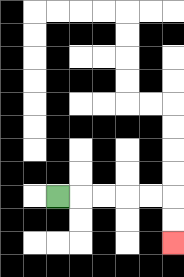{'start': '[2, 8]', 'end': '[7, 10]', 'path_directions': 'R,R,R,R,R,D,D', 'path_coordinates': '[[2, 8], [3, 8], [4, 8], [5, 8], [6, 8], [7, 8], [7, 9], [7, 10]]'}